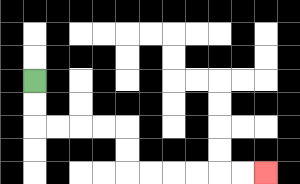{'start': '[1, 3]', 'end': '[11, 7]', 'path_directions': 'D,D,R,R,R,R,D,D,R,R,R,R,R,R', 'path_coordinates': '[[1, 3], [1, 4], [1, 5], [2, 5], [3, 5], [4, 5], [5, 5], [5, 6], [5, 7], [6, 7], [7, 7], [8, 7], [9, 7], [10, 7], [11, 7]]'}